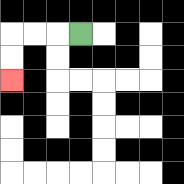{'start': '[3, 1]', 'end': '[0, 3]', 'path_directions': 'L,L,L,D,D', 'path_coordinates': '[[3, 1], [2, 1], [1, 1], [0, 1], [0, 2], [0, 3]]'}